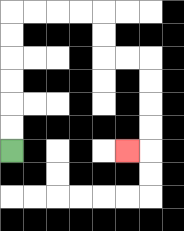{'start': '[0, 6]', 'end': '[5, 6]', 'path_directions': 'U,U,U,U,U,U,R,R,R,R,D,D,R,R,D,D,D,D,L', 'path_coordinates': '[[0, 6], [0, 5], [0, 4], [0, 3], [0, 2], [0, 1], [0, 0], [1, 0], [2, 0], [3, 0], [4, 0], [4, 1], [4, 2], [5, 2], [6, 2], [6, 3], [6, 4], [6, 5], [6, 6], [5, 6]]'}